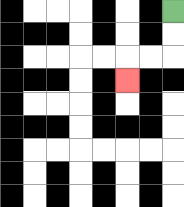{'start': '[7, 0]', 'end': '[5, 3]', 'path_directions': 'D,D,L,L,D', 'path_coordinates': '[[7, 0], [7, 1], [7, 2], [6, 2], [5, 2], [5, 3]]'}